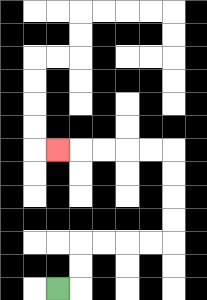{'start': '[2, 12]', 'end': '[2, 6]', 'path_directions': 'R,U,U,R,R,R,R,U,U,U,U,L,L,L,L,L', 'path_coordinates': '[[2, 12], [3, 12], [3, 11], [3, 10], [4, 10], [5, 10], [6, 10], [7, 10], [7, 9], [7, 8], [7, 7], [7, 6], [6, 6], [5, 6], [4, 6], [3, 6], [2, 6]]'}